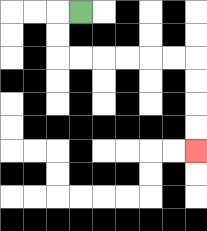{'start': '[3, 0]', 'end': '[8, 6]', 'path_directions': 'L,D,D,R,R,R,R,R,R,D,D,D,D', 'path_coordinates': '[[3, 0], [2, 0], [2, 1], [2, 2], [3, 2], [4, 2], [5, 2], [6, 2], [7, 2], [8, 2], [8, 3], [8, 4], [8, 5], [8, 6]]'}